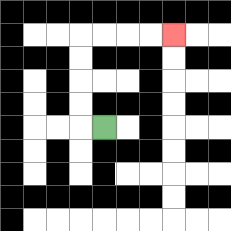{'start': '[4, 5]', 'end': '[7, 1]', 'path_directions': 'L,U,U,U,U,R,R,R,R', 'path_coordinates': '[[4, 5], [3, 5], [3, 4], [3, 3], [3, 2], [3, 1], [4, 1], [5, 1], [6, 1], [7, 1]]'}